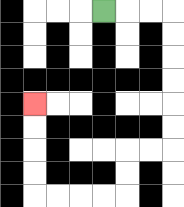{'start': '[4, 0]', 'end': '[1, 4]', 'path_directions': 'R,R,R,D,D,D,D,D,D,L,L,D,D,L,L,L,L,U,U,U,U', 'path_coordinates': '[[4, 0], [5, 0], [6, 0], [7, 0], [7, 1], [7, 2], [7, 3], [7, 4], [7, 5], [7, 6], [6, 6], [5, 6], [5, 7], [5, 8], [4, 8], [3, 8], [2, 8], [1, 8], [1, 7], [1, 6], [1, 5], [1, 4]]'}